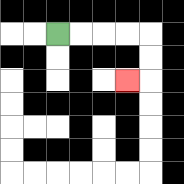{'start': '[2, 1]', 'end': '[5, 3]', 'path_directions': 'R,R,R,R,D,D,L', 'path_coordinates': '[[2, 1], [3, 1], [4, 1], [5, 1], [6, 1], [6, 2], [6, 3], [5, 3]]'}